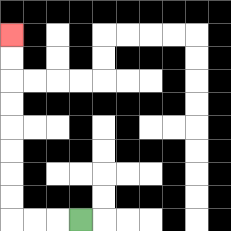{'start': '[3, 9]', 'end': '[0, 1]', 'path_directions': 'L,L,L,U,U,U,U,U,U,U,U', 'path_coordinates': '[[3, 9], [2, 9], [1, 9], [0, 9], [0, 8], [0, 7], [0, 6], [0, 5], [0, 4], [0, 3], [0, 2], [0, 1]]'}